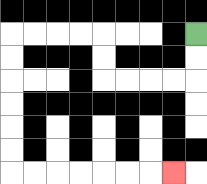{'start': '[8, 1]', 'end': '[7, 7]', 'path_directions': 'D,D,L,L,L,L,U,U,L,L,L,L,D,D,D,D,D,D,R,R,R,R,R,R,R', 'path_coordinates': '[[8, 1], [8, 2], [8, 3], [7, 3], [6, 3], [5, 3], [4, 3], [4, 2], [4, 1], [3, 1], [2, 1], [1, 1], [0, 1], [0, 2], [0, 3], [0, 4], [0, 5], [0, 6], [0, 7], [1, 7], [2, 7], [3, 7], [4, 7], [5, 7], [6, 7], [7, 7]]'}